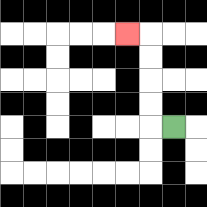{'start': '[7, 5]', 'end': '[5, 1]', 'path_directions': 'L,U,U,U,U,L', 'path_coordinates': '[[7, 5], [6, 5], [6, 4], [6, 3], [6, 2], [6, 1], [5, 1]]'}